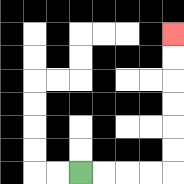{'start': '[3, 7]', 'end': '[7, 1]', 'path_directions': 'R,R,R,R,U,U,U,U,U,U', 'path_coordinates': '[[3, 7], [4, 7], [5, 7], [6, 7], [7, 7], [7, 6], [7, 5], [7, 4], [7, 3], [7, 2], [7, 1]]'}